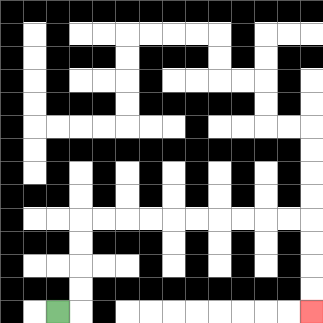{'start': '[2, 13]', 'end': '[13, 13]', 'path_directions': 'R,U,U,U,U,R,R,R,R,R,R,R,R,R,R,D,D,D,D', 'path_coordinates': '[[2, 13], [3, 13], [3, 12], [3, 11], [3, 10], [3, 9], [4, 9], [5, 9], [6, 9], [7, 9], [8, 9], [9, 9], [10, 9], [11, 9], [12, 9], [13, 9], [13, 10], [13, 11], [13, 12], [13, 13]]'}